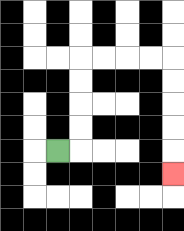{'start': '[2, 6]', 'end': '[7, 7]', 'path_directions': 'R,U,U,U,U,R,R,R,R,D,D,D,D,D', 'path_coordinates': '[[2, 6], [3, 6], [3, 5], [3, 4], [3, 3], [3, 2], [4, 2], [5, 2], [6, 2], [7, 2], [7, 3], [7, 4], [7, 5], [7, 6], [7, 7]]'}